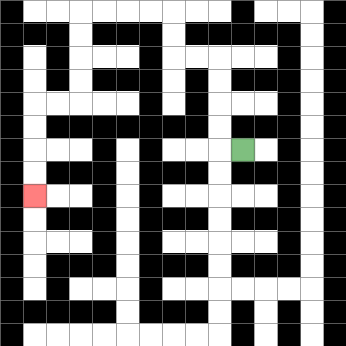{'start': '[10, 6]', 'end': '[1, 8]', 'path_directions': 'L,U,U,U,U,L,L,U,U,L,L,L,L,D,D,D,D,L,L,D,D,D,D', 'path_coordinates': '[[10, 6], [9, 6], [9, 5], [9, 4], [9, 3], [9, 2], [8, 2], [7, 2], [7, 1], [7, 0], [6, 0], [5, 0], [4, 0], [3, 0], [3, 1], [3, 2], [3, 3], [3, 4], [2, 4], [1, 4], [1, 5], [1, 6], [1, 7], [1, 8]]'}